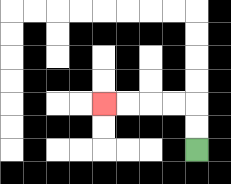{'start': '[8, 6]', 'end': '[4, 4]', 'path_directions': 'U,U,L,L,L,L', 'path_coordinates': '[[8, 6], [8, 5], [8, 4], [7, 4], [6, 4], [5, 4], [4, 4]]'}